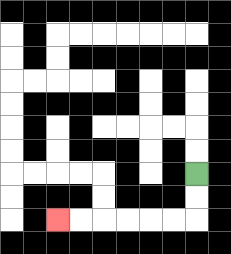{'start': '[8, 7]', 'end': '[2, 9]', 'path_directions': 'D,D,L,L,L,L,L,L', 'path_coordinates': '[[8, 7], [8, 8], [8, 9], [7, 9], [6, 9], [5, 9], [4, 9], [3, 9], [2, 9]]'}